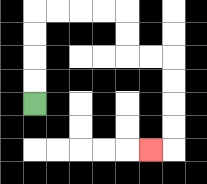{'start': '[1, 4]', 'end': '[6, 6]', 'path_directions': 'U,U,U,U,R,R,R,R,D,D,R,R,D,D,D,D,L', 'path_coordinates': '[[1, 4], [1, 3], [1, 2], [1, 1], [1, 0], [2, 0], [3, 0], [4, 0], [5, 0], [5, 1], [5, 2], [6, 2], [7, 2], [7, 3], [7, 4], [7, 5], [7, 6], [6, 6]]'}